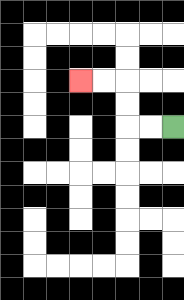{'start': '[7, 5]', 'end': '[3, 3]', 'path_directions': 'L,L,U,U,L,L', 'path_coordinates': '[[7, 5], [6, 5], [5, 5], [5, 4], [5, 3], [4, 3], [3, 3]]'}